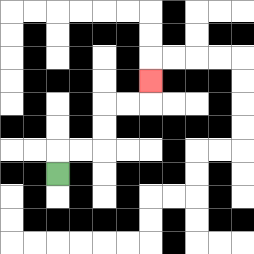{'start': '[2, 7]', 'end': '[6, 3]', 'path_directions': 'U,R,R,U,U,R,R,U', 'path_coordinates': '[[2, 7], [2, 6], [3, 6], [4, 6], [4, 5], [4, 4], [5, 4], [6, 4], [6, 3]]'}